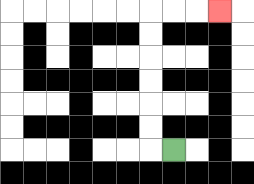{'start': '[7, 6]', 'end': '[9, 0]', 'path_directions': 'L,U,U,U,U,U,U,R,R,R', 'path_coordinates': '[[7, 6], [6, 6], [6, 5], [6, 4], [6, 3], [6, 2], [6, 1], [6, 0], [7, 0], [8, 0], [9, 0]]'}